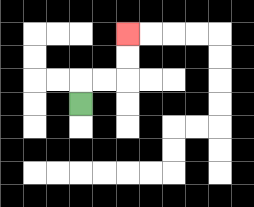{'start': '[3, 4]', 'end': '[5, 1]', 'path_directions': 'U,R,R,U,U', 'path_coordinates': '[[3, 4], [3, 3], [4, 3], [5, 3], [5, 2], [5, 1]]'}